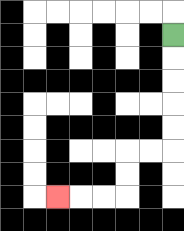{'start': '[7, 1]', 'end': '[2, 8]', 'path_directions': 'D,D,D,D,D,L,L,D,D,L,L,L', 'path_coordinates': '[[7, 1], [7, 2], [7, 3], [7, 4], [7, 5], [7, 6], [6, 6], [5, 6], [5, 7], [5, 8], [4, 8], [3, 8], [2, 8]]'}